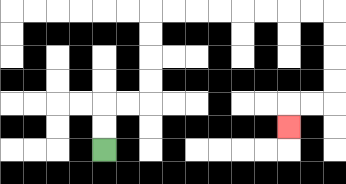{'start': '[4, 6]', 'end': '[12, 5]', 'path_directions': 'U,U,R,R,U,U,U,U,R,R,R,R,R,R,R,R,D,D,D,D,L,L,D', 'path_coordinates': '[[4, 6], [4, 5], [4, 4], [5, 4], [6, 4], [6, 3], [6, 2], [6, 1], [6, 0], [7, 0], [8, 0], [9, 0], [10, 0], [11, 0], [12, 0], [13, 0], [14, 0], [14, 1], [14, 2], [14, 3], [14, 4], [13, 4], [12, 4], [12, 5]]'}